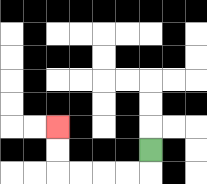{'start': '[6, 6]', 'end': '[2, 5]', 'path_directions': 'D,L,L,L,L,U,U', 'path_coordinates': '[[6, 6], [6, 7], [5, 7], [4, 7], [3, 7], [2, 7], [2, 6], [2, 5]]'}